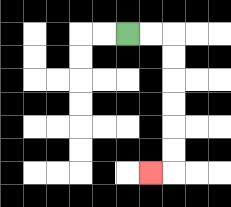{'start': '[5, 1]', 'end': '[6, 7]', 'path_directions': 'R,R,D,D,D,D,D,D,L', 'path_coordinates': '[[5, 1], [6, 1], [7, 1], [7, 2], [7, 3], [7, 4], [7, 5], [7, 6], [7, 7], [6, 7]]'}